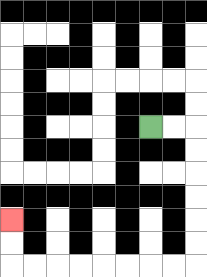{'start': '[6, 5]', 'end': '[0, 9]', 'path_directions': 'R,R,D,D,D,D,D,D,L,L,L,L,L,L,L,L,U,U', 'path_coordinates': '[[6, 5], [7, 5], [8, 5], [8, 6], [8, 7], [8, 8], [8, 9], [8, 10], [8, 11], [7, 11], [6, 11], [5, 11], [4, 11], [3, 11], [2, 11], [1, 11], [0, 11], [0, 10], [0, 9]]'}